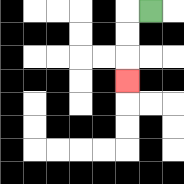{'start': '[6, 0]', 'end': '[5, 3]', 'path_directions': 'L,D,D,D', 'path_coordinates': '[[6, 0], [5, 0], [5, 1], [5, 2], [5, 3]]'}